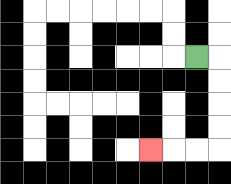{'start': '[8, 2]', 'end': '[6, 6]', 'path_directions': 'R,D,D,D,D,L,L,L', 'path_coordinates': '[[8, 2], [9, 2], [9, 3], [9, 4], [9, 5], [9, 6], [8, 6], [7, 6], [6, 6]]'}